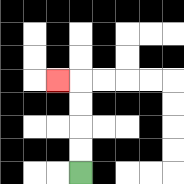{'start': '[3, 7]', 'end': '[2, 3]', 'path_directions': 'U,U,U,U,L', 'path_coordinates': '[[3, 7], [3, 6], [3, 5], [3, 4], [3, 3], [2, 3]]'}